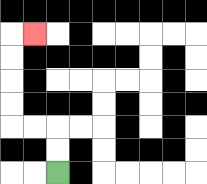{'start': '[2, 7]', 'end': '[1, 1]', 'path_directions': 'U,U,L,L,U,U,U,U,R', 'path_coordinates': '[[2, 7], [2, 6], [2, 5], [1, 5], [0, 5], [0, 4], [0, 3], [0, 2], [0, 1], [1, 1]]'}